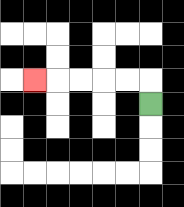{'start': '[6, 4]', 'end': '[1, 3]', 'path_directions': 'U,L,L,L,L,L', 'path_coordinates': '[[6, 4], [6, 3], [5, 3], [4, 3], [3, 3], [2, 3], [1, 3]]'}